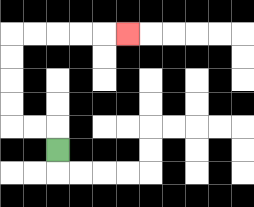{'start': '[2, 6]', 'end': '[5, 1]', 'path_directions': 'U,L,L,U,U,U,U,R,R,R,R,R', 'path_coordinates': '[[2, 6], [2, 5], [1, 5], [0, 5], [0, 4], [0, 3], [0, 2], [0, 1], [1, 1], [2, 1], [3, 1], [4, 1], [5, 1]]'}